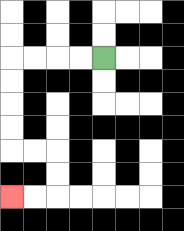{'start': '[4, 2]', 'end': '[0, 8]', 'path_directions': 'L,L,L,L,D,D,D,D,R,R,D,D,L,L', 'path_coordinates': '[[4, 2], [3, 2], [2, 2], [1, 2], [0, 2], [0, 3], [0, 4], [0, 5], [0, 6], [1, 6], [2, 6], [2, 7], [2, 8], [1, 8], [0, 8]]'}